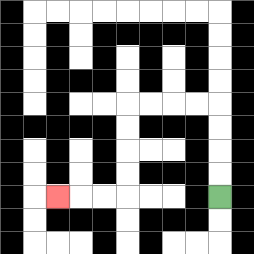{'start': '[9, 8]', 'end': '[2, 8]', 'path_directions': 'U,U,U,U,L,L,L,L,D,D,D,D,L,L,L', 'path_coordinates': '[[9, 8], [9, 7], [9, 6], [9, 5], [9, 4], [8, 4], [7, 4], [6, 4], [5, 4], [5, 5], [5, 6], [5, 7], [5, 8], [4, 8], [3, 8], [2, 8]]'}